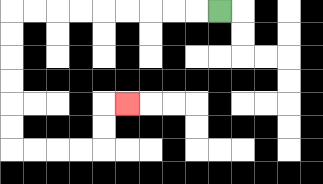{'start': '[9, 0]', 'end': '[5, 4]', 'path_directions': 'L,L,L,L,L,L,L,L,L,D,D,D,D,D,D,R,R,R,R,U,U,R', 'path_coordinates': '[[9, 0], [8, 0], [7, 0], [6, 0], [5, 0], [4, 0], [3, 0], [2, 0], [1, 0], [0, 0], [0, 1], [0, 2], [0, 3], [0, 4], [0, 5], [0, 6], [1, 6], [2, 6], [3, 6], [4, 6], [4, 5], [4, 4], [5, 4]]'}